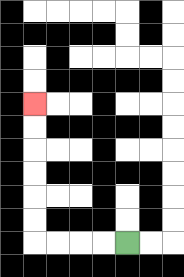{'start': '[5, 10]', 'end': '[1, 4]', 'path_directions': 'L,L,L,L,U,U,U,U,U,U', 'path_coordinates': '[[5, 10], [4, 10], [3, 10], [2, 10], [1, 10], [1, 9], [1, 8], [1, 7], [1, 6], [1, 5], [1, 4]]'}